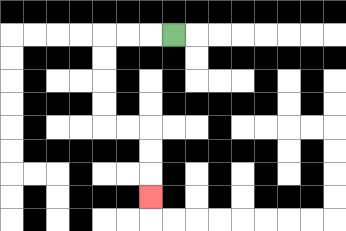{'start': '[7, 1]', 'end': '[6, 8]', 'path_directions': 'L,L,L,D,D,D,D,R,R,D,D,D', 'path_coordinates': '[[7, 1], [6, 1], [5, 1], [4, 1], [4, 2], [4, 3], [4, 4], [4, 5], [5, 5], [6, 5], [6, 6], [6, 7], [6, 8]]'}